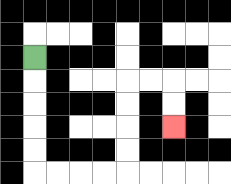{'start': '[1, 2]', 'end': '[7, 5]', 'path_directions': 'D,D,D,D,D,R,R,R,R,U,U,U,U,R,R,D,D', 'path_coordinates': '[[1, 2], [1, 3], [1, 4], [1, 5], [1, 6], [1, 7], [2, 7], [3, 7], [4, 7], [5, 7], [5, 6], [5, 5], [5, 4], [5, 3], [6, 3], [7, 3], [7, 4], [7, 5]]'}